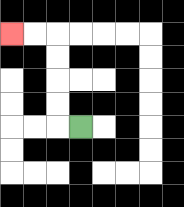{'start': '[3, 5]', 'end': '[0, 1]', 'path_directions': 'L,U,U,U,U,L,L', 'path_coordinates': '[[3, 5], [2, 5], [2, 4], [2, 3], [2, 2], [2, 1], [1, 1], [0, 1]]'}